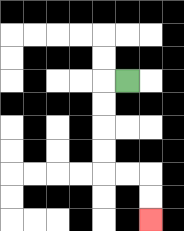{'start': '[5, 3]', 'end': '[6, 9]', 'path_directions': 'L,D,D,D,D,R,R,D,D', 'path_coordinates': '[[5, 3], [4, 3], [4, 4], [4, 5], [4, 6], [4, 7], [5, 7], [6, 7], [6, 8], [6, 9]]'}